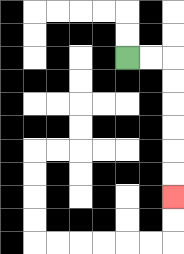{'start': '[5, 2]', 'end': '[7, 8]', 'path_directions': 'R,R,D,D,D,D,D,D', 'path_coordinates': '[[5, 2], [6, 2], [7, 2], [7, 3], [7, 4], [7, 5], [7, 6], [7, 7], [7, 8]]'}